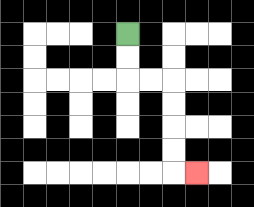{'start': '[5, 1]', 'end': '[8, 7]', 'path_directions': 'D,D,R,R,D,D,D,D,R', 'path_coordinates': '[[5, 1], [5, 2], [5, 3], [6, 3], [7, 3], [7, 4], [7, 5], [7, 6], [7, 7], [8, 7]]'}